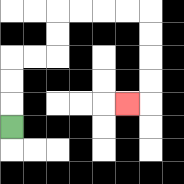{'start': '[0, 5]', 'end': '[5, 4]', 'path_directions': 'U,U,U,R,R,U,U,R,R,R,R,D,D,D,D,L', 'path_coordinates': '[[0, 5], [0, 4], [0, 3], [0, 2], [1, 2], [2, 2], [2, 1], [2, 0], [3, 0], [4, 0], [5, 0], [6, 0], [6, 1], [6, 2], [6, 3], [6, 4], [5, 4]]'}